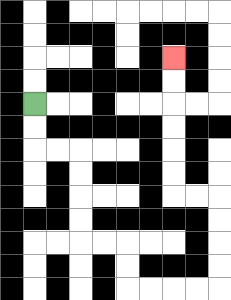{'start': '[1, 4]', 'end': '[7, 2]', 'path_directions': 'D,D,R,R,D,D,D,D,R,R,D,D,R,R,R,R,U,U,U,U,L,L,U,U,U,U,U,U', 'path_coordinates': '[[1, 4], [1, 5], [1, 6], [2, 6], [3, 6], [3, 7], [3, 8], [3, 9], [3, 10], [4, 10], [5, 10], [5, 11], [5, 12], [6, 12], [7, 12], [8, 12], [9, 12], [9, 11], [9, 10], [9, 9], [9, 8], [8, 8], [7, 8], [7, 7], [7, 6], [7, 5], [7, 4], [7, 3], [7, 2]]'}